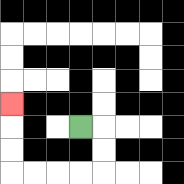{'start': '[3, 5]', 'end': '[0, 4]', 'path_directions': 'R,D,D,L,L,L,L,U,U,U', 'path_coordinates': '[[3, 5], [4, 5], [4, 6], [4, 7], [3, 7], [2, 7], [1, 7], [0, 7], [0, 6], [0, 5], [0, 4]]'}